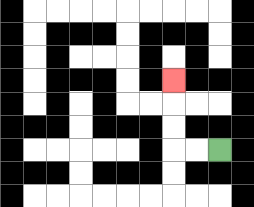{'start': '[9, 6]', 'end': '[7, 3]', 'path_directions': 'L,L,U,U,U', 'path_coordinates': '[[9, 6], [8, 6], [7, 6], [7, 5], [7, 4], [7, 3]]'}